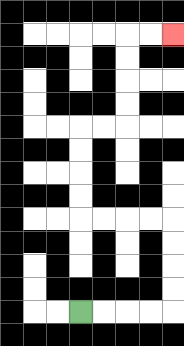{'start': '[3, 13]', 'end': '[7, 1]', 'path_directions': 'R,R,R,R,U,U,U,U,L,L,L,L,U,U,U,U,R,R,U,U,U,U,R,R', 'path_coordinates': '[[3, 13], [4, 13], [5, 13], [6, 13], [7, 13], [7, 12], [7, 11], [7, 10], [7, 9], [6, 9], [5, 9], [4, 9], [3, 9], [3, 8], [3, 7], [3, 6], [3, 5], [4, 5], [5, 5], [5, 4], [5, 3], [5, 2], [5, 1], [6, 1], [7, 1]]'}